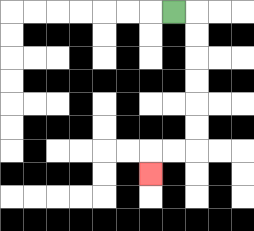{'start': '[7, 0]', 'end': '[6, 7]', 'path_directions': 'R,D,D,D,D,D,D,L,L,D', 'path_coordinates': '[[7, 0], [8, 0], [8, 1], [8, 2], [8, 3], [8, 4], [8, 5], [8, 6], [7, 6], [6, 6], [6, 7]]'}